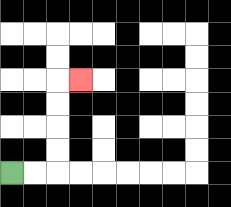{'start': '[0, 7]', 'end': '[3, 3]', 'path_directions': 'R,R,U,U,U,U,R', 'path_coordinates': '[[0, 7], [1, 7], [2, 7], [2, 6], [2, 5], [2, 4], [2, 3], [3, 3]]'}